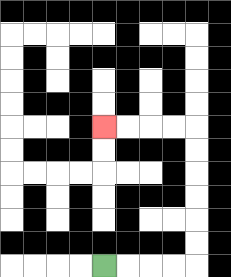{'start': '[4, 11]', 'end': '[4, 5]', 'path_directions': 'R,R,R,R,U,U,U,U,U,U,L,L,L,L', 'path_coordinates': '[[4, 11], [5, 11], [6, 11], [7, 11], [8, 11], [8, 10], [8, 9], [8, 8], [8, 7], [8, 6], [8, 5], [7, 5], [6, 5], [5, 5], [4, 5]]'}